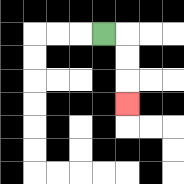{'start': '[4, 1]', 'end': '[5, 4]', 'path_directions': 'R,D,D,D', 'path_coordinates': '[[4, 1], [5, 1], [5, 2], [5, 3], [5, 4]]'}